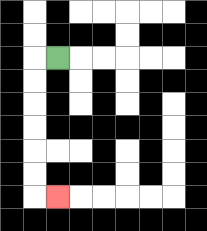{'start': '[2, 2]', 'end': '[2, 8]', 'path_directions': 'L,D,D,D,D,D,D,R', 'path_coordinates': '[[2, 2], [1, 2], [1, 3], [1, 4], [1, 5], [1, 6], [1, 7], [1, 8], [2, 8]]'}